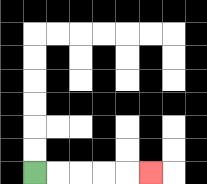{'start': '[1, 7]', 'end': '[6, 7]', 'path_directions': 'R,R,R,R,R', 'path_coordinates': '[[1, 7], [2, 7], [3, 7], [4, 7], [5, 7], [6, 7]]'}